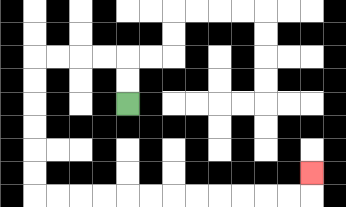{'start': '[5, 4]', 'end': '[13, 7]', 'path_directions': 'U,U,L,L,L,L,D,D,D,D,D,D,R,R,R,R,R,R,R,R,R,R,R,R,U', 'path_coordinates': '[[5, 4], [5, 3], [5, 2], [4, 2], [3, 2], [2, 2], [1, 2], [1, 3], [1, 4], [1, 5], [1, 6], [1, 7], [1, 8], [2, 8], [3, 8], [4, 8], [5, 8], [6, 8], [7, 8], [8, 8], [9, 8], [10, 8], [11, 8], [12, 8], [13, 8], [13, 7]]'}